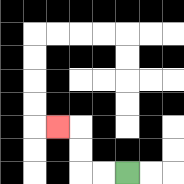{'start': '[5, 7]', 'end': '[2, 5]', 'path_directions': 'L,L,U,U,L', 'path_coordinates': '[[5, 7], [4, 7], [3, 7], [3, 6], [3, 5], [2, 5]]'}